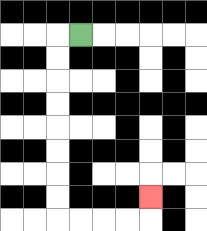{'start': '[3, 1]', 'end': '[6, 8]', 'path_directions': 'L,D,D,D,D,D,D,D,D,R,R,R,R,U', 'path_coordinates': '[[3, 1], [2, 1], [2, 2], [2, 3], [2, 4], [2, 5], [2, 6], [2, 7], [2, 8], [2, 9], [3, 9], [4, 9], [5, 9], [6, 9], [6, 8]]'}